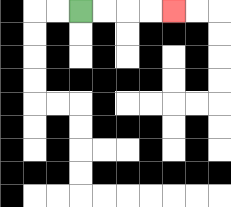{'start': '[3, 0]', 'end': '[7, 0]', 'path_directions': 'R,R,R,R', 'path_coordinates': '[[3, 0], [4, 0], [5, 0], [6, 0], [7, 0]]'}